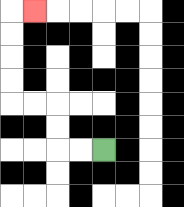{'start': '[4, 6]', 'end': '[1, 0]', 'path_directions': 'L,L,U,U,L,L,U,U,U,U,R', 'path_coordinates': '[[4, 6], [3, 6], [2, 6], [2, 5], [2, 4], [1, 4], [0, 4], [0, 3], [0, 2], [0, 1], [0, 0], [1, 0]]'}